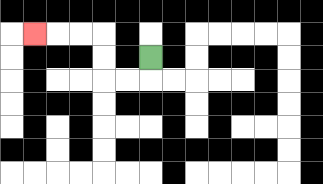{'start': '[6, 2]', 'end': '[1, 1]', 'path_directions': 'D,L,L,U,U,L,L,L', 'path_coordinates': '[[6, 2], [6, 3], [5, 3], [4, 3], [4, 2], [4, 1], [3, 1], [2, 1], [1, 1]]'}